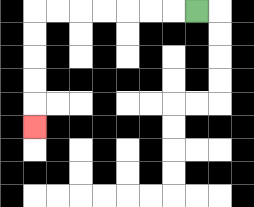{'start': '[8, 0]', 'end': '[1, 5]', 'path_directions': 'L,L,L,L,L,L,L,D,D,D,D,D', 'path_coordinates': '[[8, 0], [7, 0], [6, 0], [5, 0], [4, 0], [3, 0], [2, 0], [1, 0], [1, 1], [1, 2], [1, 3], [1, 4], [1, 5]]'}